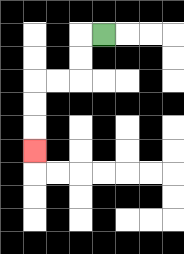{'start': '[4, 1]', 'end': '[1, 6]', 'path_directions': 'L,D,D,L,L,D,D,D', 'path_coordinates': '[[4, 1], [3, 1], [3, 2], [3, 3], [2, 3], [1, 3], [1, 4], [1, 5], [1, 6]]'}